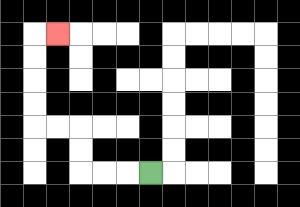{'start': '[6, 7]', 'end': '[2, 1]', 'path_directions': 'L,L,L,U,U,L,L,U,U,U,U,R', 'path_coordinates': '[[6, 7], [5, 7], [4, 7], [3, 7], [3, 6], [3, 5], [2, 5], [1, 5], [1, 4], [1, 3], [1, 2], [1, 1], [2, 1]]'}